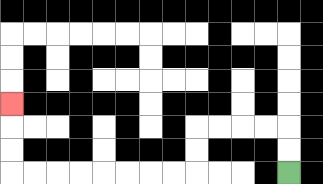{'start': '[12, 7]', 'end': '[0, 4]', 'path_directions': 'U,U,L,L,L,L,D,D,L,L,L,L,L,L,L,L,U,U,U', 'path_coordinates': '[[12, 7], [12, 6], [12, 5], [11, 5], [10, 5], [9, 5], [8, 5], [8, 6], [8, 7], [7, 7], [6, 7], [5, 7], [4, 7], [3, 7], [2, 7], [1, 7], [0, 7], [0, 6], [0, 5], [0, 4]]'}